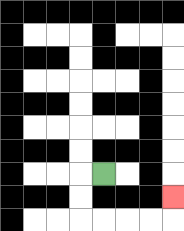{'start': '[4, 7]', 'end': '[7, 8]', 'path_directions': 'L,D,D,R,R,R,R,U', 'path_coordinates': '[[4, 7], [3, 7], [3, 8], [3, 9], [4, 9], [5, 9], [6, 9], [7, 9], [7, 8]]'}